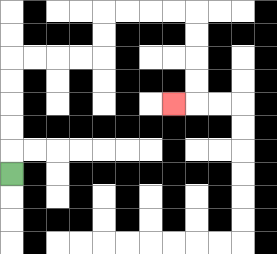{'start': '[0, 7]', 'end': '[7, 4]', 'path_directions': 'U,U,U,U,U,R,R,R,R,U,U,R,R,R,R,D,D,D,D,L', 'path_coordinates': '[[0, 7], [0, 6], [0, 5], [0, 4], [0, 3], [0, 2], [1, 2], [2, 2], [3, 2], [4, 2], [4, 1], [4, 0], [5, 0], [6, 0], [7, 0], [8, 0], [8, 1], [8, 2], [8, 3], [8, 4], [7, 4]]'}